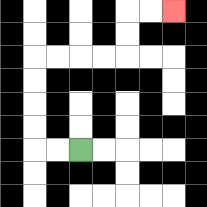{'start': '[3, 6]', 'end': '[7, 0]', 'path_directions': 'L,L,U,U,U,U,R,R,R,R,U,U,R,R', 'path_coordinates': '[[3, 6], [2, 6], [1, 6], [1, 5], [1, 4], [1, 3], [1, 2], [2, 2], [3, 2], [4, 2], [5, 2], [5, 1], [5, 0], [6, 0], [7, 0]]'}